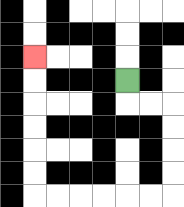{'start': '[5, 3]', 'end': '[1, 2]', 'path_directions': 'D,R,R,D,D,D,D,L,L,L,L,L,L,U,U,U,U,U,U', 'path_coordinates': '[[5, 3], [5, 4], [6, 4], [7, 4], [7, 5], [7, 6], [7, 7], [7, 8], [6, 8], [5, 8], [4, 8], [3, 8], [2, 8], [1, 8], [1, 7], [1, 6], [1, 5], [1, 4], [1, 3], [1, 2]]'}